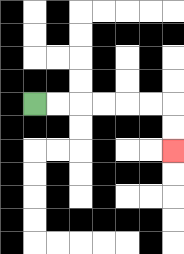{'start': '[1, 4]', 'end': '[7, 6]', 'path_directions': 'R,R,R,R,R,R,D,D', 'path_coordinates': '[[1, 4], [2, 4], [3, 4], [4, 4], [5, 4], [6, 4], [7, 4], [7, 5], [7, 6]]'}